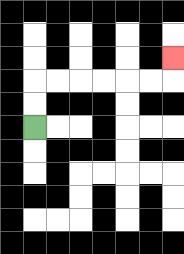{'start': '[1, 5]', 'end': '[7, 2]', 'path_directions': 'U,U,R,R,R,R,R,R,U', 'path_coordinates': '[[1, 5], [1, 4], [1, 3], [2, 3], [3, 3], [4, 3], [5, 3], [6, 3], [7, 3], [7, 2]]'}